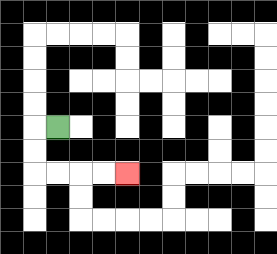{'start': '[2, 5]', 'end': '[5, 7]', 'path_directions': 'L,D,D,R,R,R,R', 'path_coordinates': '[[2, 5], [1, 5], [1, 6], [1, 7], [2, 7], [3, 7], [4, 7], [5, 7]]'}